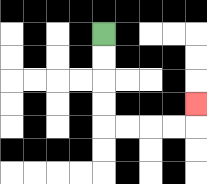{'start': '[4, 1]', 'end': '[8, 4]', 'path_directions': 'D,D,D,D,R,R,R,R,U', 'path_coordinates': '[[4, 1], [4, 2], [4, 3], [4, 4], [4, 5], [5, 5], [6, 5], [7, 5], [8, 5], [8, 4]]'}